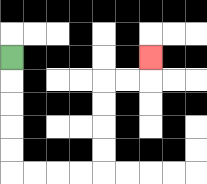{'start': '[0, 2]', 'end': '[6, 2]', 'path_directions': 'D,D,D,D,D,R,R,R,R,U,U,U,U,R,R,U', 'path_coordinates': '[[0, 2], [0, 3], [0, 4], [0, 5], [0, 6], [0, 7], [1, 7], [2, 7], [3, 7], [4, 7], [4, 6], [4, 5], [4, 4], [4, 3], [5, 3], [6, 3], [6, 2]]'}